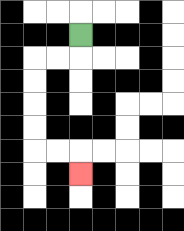{'start': '[3, 1]', 'end': '[3, 7]', 'path_directions': 'D,L,L,D,D,D,D,R,R,D', 'path_coordinates': '[[3, 1], [3, 2], [2, 2], [1, 2], [1, 3], [1, 4], [1, 5], [1, 6], [2, 6], [3, 6], [3, 7]]'}